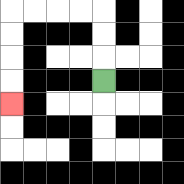{'start': '[4, 3]', 'end': '[0, 4]', 'path_directions': 'U,U,U,L,L,L,L,D,D,D,D', 'path_coordinates': '[[4, 3], [4, 2], [4, 1], [4, 0], [3, 0], [2, 0], [1, 0], [0, 0], [0, 1], [0, 2], [0, 3], [0, 4]]'}